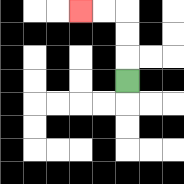{'start': '[5, 3]', 'end': '[3, 0]', 'path_directions': 'U,U,U,L,L', 'path_coordinates': '[[5, 3], [5, 2], [5, 1], [5, 0], [4, 0], [3, 0]]'}